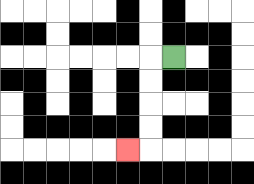{'start': '[7, 2]', 'end': '[5, 6]', 'path_directions': 'L,D,D,D,D,L', 'path_coordinates': '[[7, 2], [6, 2], [6, 3], [6, 4], [6, 5], [6, 6], [5, 6]]'}